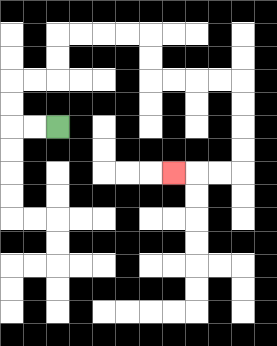{'start': '[2, 5]', 'end': '[7, 7]', 'path_directions': 'L,L,U,U,R,R,U,U,R,R,R,R,D,D,R,R,R,R,D,D,D,D,L,L,L', 'path_coordinates': '[[2, 5], [1, 5], [0, 5], [0, 4], [0, 3], [1, 3], [2, 3], [2, 2], [2, 1], [3, 1], [4, 1], [5, 1], [6, 1], [6, 2], [6, 3], [7, 3], [8, 3], [9, 3], [10, 3], [10, 4], [10, 5], [10, 6], [10, 7], [9, 7], [8, 7], [7, 7]]'}